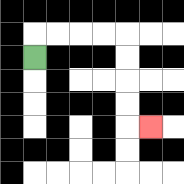{'start': '[1, 2]', 'end': '[6, 5]', 'path_directions': 'U,R,R,R,R,D,D,D,D,R', 'path_coordinates': '[[1, 2], [1, 1], [2, 1], [3, 1], [4, 1], [5, 1], [5, 2], [5, 3], [5, 4], [5, 5], [6, 5]]'}